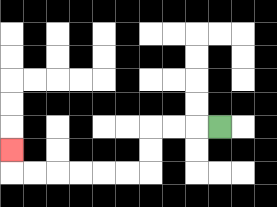{'start': '[9, 5]', 'end': '[0, 6]', 'path_directions': 'L,L,L,D,D,L,L,L,L,L,L,U', 'path_coordinates': '[[9, 5], [8, 5], [7, 5], [6, 5], [6, 6], [6, 7], [5, 7], [4, 7], [3, 7], [2, 7], [1, 7], [0, 7], [0, 6]]'}